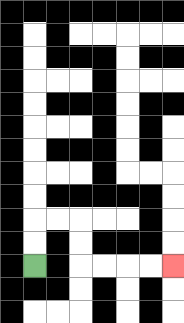{'start': '[1, 11]', 'end': '[7, 11]', 'path_directions': 'U,U,R,R,D,D,R,R,R,R', 'path_coordinates': '[[1, 11], [1, 10], [1, 9], [2, 9], [3, 9], [3, 10], [3, 11], [4, 11], [5, 11], [6, 11], [7, 11]]'}